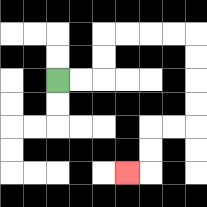{'start': '[2, 3]', 'end': '[5, 7]', 'path_directions': 'R,R,U,U,R,R,R,R,D,D,D,D,L,L,D,D,L', 'path_coordinates': '[[2, 3], [3, 3], [4, 3], [4, 2], [4, 1], [5, 1], [6, 1], [7, 1], [8, 1], [8, 2], [8, 3], [8, 4], [8, 5], [7, 5], [6, 5], [6, 6], [6, 7], [5, 7]]'}